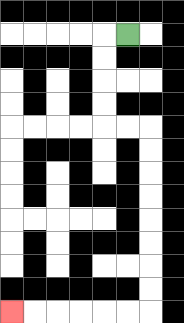{'start': '[5, 1]', 'end': '[0, 13]', 'path_directions': 'L,D,D,D,D,R,R,D,D,D,D,D,D,D,D,L,L,L,L,L,L', 'path_coordinates': '[[5, 1], [4, 1], [4, 2], [4, 3], [4, 4], [4, 5], [5, 5], [6, 5], [6, 6], [6, 7], [6, 8], [6, 9], [6, 10], [6, 11], [6, 12], [6, 13], [5, 13], [4, 13], [3, 13], [2, 13], [1, 13], [0, 13]]'}